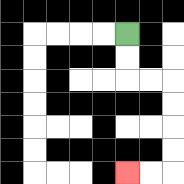{'start': '[5, 1]', 'end': '[5, 7]', 'path_directions': 'D,D,R,R,D,D,D,D,L,L', 'path_coordinates': '[[5, 1], [5, 2], [5, 3], [6, 3], [7, 3], [7, 4], [7, 5], [7, 6], [7, 7], [6, 7], [5, 7]]'}